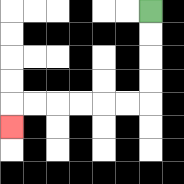{'start': '[6, 0]', 'end': '[0, 5]', 'path_directions': 'D,D,D,D,L,L,L,L,L,L,D', 'path_coordinates': '[[6, 0], [6, 1], [6, 2], [6, 3], [6, 4], [5, 4], [4, 4], [3, 4], [2, 4], [1, 4], [0, 4], [0, 5]]'}